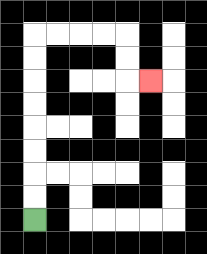{'start': '[1, 9]', 'end': '[6, 3]', 'path_directions': 'U,U,U,U,U,U,U,U,R,R,R,R,D,D,R', 'path_coordinates': '[[1, 9], [1, 8], [1, 7], [1, 6], [1, 5], [1, 4], [1, 3], [1, 2], [1, 1], [2, 1], [3, 1], [4, 1], [5, 1], [5, 2], [5, 3], [6, 3]]'}